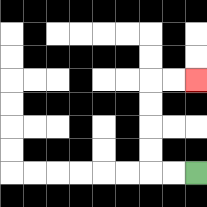{'start': '[8, 7]', 'end': '[8, 3]', 'path_directions': 'L,L,U,U,U,U,R,R', 'path_coordinates': '[[8, 7], [7, 7], [6, 7], [6, 6], [6, 5], [6, 4], [6, 3], [7, 3], [8, 3]]'}